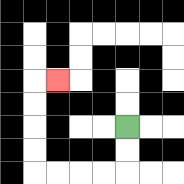{'start': '[5, 5]', 'end': '[2, 3]', 'path_directions': 'D,D,L,L,L,L,U,U,U,U,R', 'path_coordinates': '[[5, 5], [5, 6], [5, 7], [4, 7], [3, 7], [2, 7], [1, 7], [1, 6], [1, 5], [1, 4], [1, 3], [2, 3]]'}